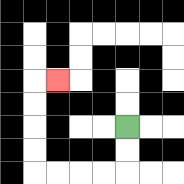{'start': '[5, 5]', 'end': '[2, 3]', 'path_directions': 'D,D,L,L,L,L,U,U,U,U,R', 'path_coordinates': '[[5, 5], [5, 6], [5, 7], [4, 7], [3, 7], [2, 7], [1, 7], [1, 6], [1, 5], [1, 4], [1, 3], [2, 3]]'}